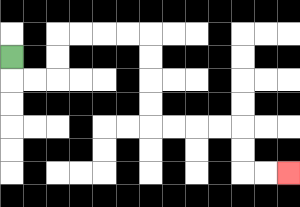{'start': '[0, 2]', 'end': '[12, 7]', 'path_directions': 'D,R,R,U,U,R,R,R,R,D,D,D,D,R,R,R,R,D,D,R,R', 'path_coordinates': '[[0, 2], [0, 3], [1, 3], [2, 3], [2, 2], [2, 1], [3, 1], [4, 1], [5, 1], [6, 1], [6, 2], [6, 3], [6, 4], [6, 5], [7, 5], [8, 5], [9, 5], [10, 5], [10, 6], [10, 7], [11, 7], [12, 7]]'}